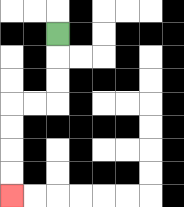{'start': '[2, 1]', 'end': '[0, 8]', 'path_directions': 'D,D,D,L,L,D,D,D,D', 'path_coordinates': '[[2, 1], [2, 2], [2, 3], [2, 4], [1, 4], [0, 4], [0, 5], [0, 6], [0, 7], [0, 8]]'}